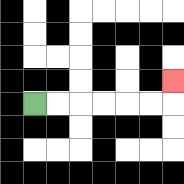{'start': '[1, 4]', 'end': '[7, 3]', 'path_directions': 'R,R,R,R,R,R,U', 'path_coordinates': '[[1, 4], [2, 4], [3, 4], [4, 4], [5, 4], [6, 4], [7, 4], [7, 3]]'}